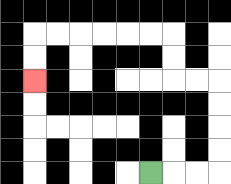{'start': '[6, 7]', 'end': '[1, 3]', 'path_directions': 'R,R,R,U,U,U,U,L,L,U,U,L,L,L,L,L,L,D,D', 'path_coordinates': '[[6, 7], [7, 7], [8, 7], [9, 7], [9, 6], [9, 5], [9, 4], [9, 3], [8, 3], [7, 3], [7, 2], [7, 1], [6, 1], [5, 1], [4, 1], [3, 1], [2, 1], [1, 1], [1, 2], [1, 3]]'}